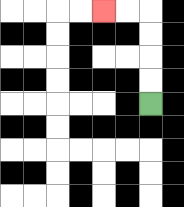{'start': '[6, 4]', 'end': '[4, 0]', 'path_directions': 'U,U,U,U,L,L', 'path_coordinates': '[[6, 4], [6, 3], [6, 2], [6, 1], [6, 0], [5, 0], [4, 0]]'}